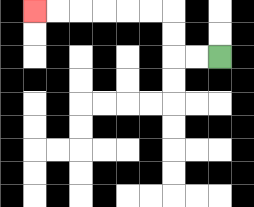{'start': '[9, 2]', 'end': '[1, 0]', 'path_directions': 'L,L,U,U,L,L,L,L,L,L', 'path_coordinates': '[[9, 2], [8, 2], [7, 2], [7, 1], [7, 0], [6, 0], [5, 0], [4, 0], [3, 0], [2, 0], [1, 0]]'}